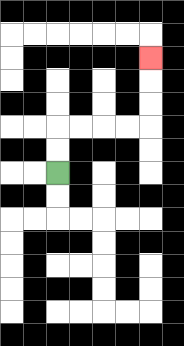{'start': '[2, 7]', 'end': '[6, 2]', 'path_directions': 'U,U,R,R,R,R,U,U,U', 'path_coordinates': '[[2, 7], [2, 6], [2, 5], [3, 5], [4, 5], [5, 5], [6, 5], [6, 4], [6, 3], [6, 2]]'}